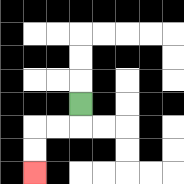{'start': '[3, 4]', 'end': '[1, 7]', 'path_directions': 'D,L,L,D,D', 'path_coordinates': '[[3, 4], [3, 5], [2, 5], [1, 5], [1, 6], [1, 7]]'}